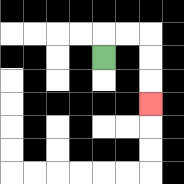{'start': '[4, 2]', 'end': '[6, 4]', 'path_directions': 'U,R,R,D,D,D', 'path_coordinates': '[[4, 2], [4, 1], [5, 1], [6, 1], [6, 2], [6, 3], [6, 4]]'}